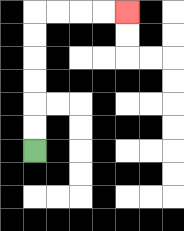{'start': '[1, 6]', 'end': '[5, 0]', 'path_directions': 'U,U,U,U,U,U,R,R,R,R', 'path_coordinates': '[[1, 6], [1, 5], [1, 4], [1, 3], [1, 2], [1, 1], [1, 0], [2, 0], [3, 0], [4, 0], [5, 0]]'}